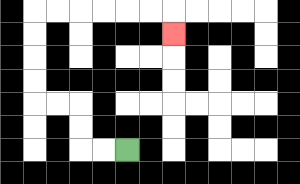{'start': '[5, 6]', 'end': '[7, 1]', 'path_directions': 'L,L,U,U,L,L,U,U,U,U,R,R,R,R,R,R,D', 'path_coordinates': '[[5, 6], [4, 6], [3, 6], [3, 5], [3, 4], [2, 4], [1, 4], [1, 3], [1, 2], [1, 1], [1, 0], [2, 0], [3, 0], [4, 0], [5, 0], [6, 0], [7, 0], [7, 1]]'}